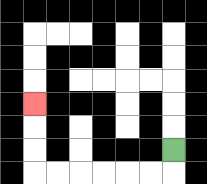{'start': '[7, 6]', 'end': '[1, 4]', 'path_directions': 'D,L,L,L,L,L,L,U,U,U', 'path_coordinates': '[[7, 6], [7, 7], [6, 7], [5, 7], [4, 7], [3, 7], [2, 7], [1, 7], [1, 6], [1, 5], [1, 4]]'}